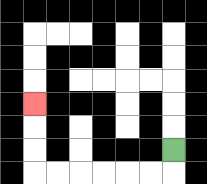{'start': '[7, 6]', 'end': '[1, 4]', 'path_directions': 'D,L,L,L,L,L,L,U,U,U', 'path_coordinates': '[[7, 6], [7, 7], [6, 7], [5, 7], [4, 7], [3, 7], [2, 7], [1, 7], [1, 6], [1, 5], [1, 4]]'}